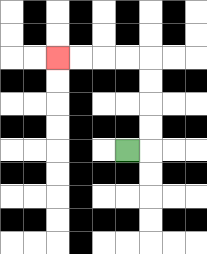{'start': '[5, 6]', 'end': '[2, 2]', 'path_directions': 'R,U,U,U,U,L,L,L,L', 'path_coordinates': '[[5, 6], [6, 6], [6, 5], [6, 4], [6, 3], [6, 2], [5, 2], [4, 2], [3, 2], [2, 2]]'}